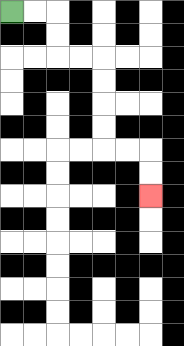{'start': '[0, 0]', 'end': '[6, 8]', 'path_directions': 'R,R,D,D,R,R,D,D,D,D,R,R,D,D', 'path_coordinates': '[[0, 0], [1, 0], [2, 0], [2, 1], [2, 2], [3, 2], [4, 2], [4, 3], [4, 4], [4, 5], [4, 6], [5, 6], [6, 6], [6, 7], [6, 8]]'}